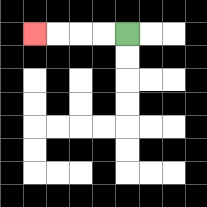{'start': '[5, 1]', 'end': '[1, 1]', 'path_directions': 'L,L,L,L', 'path_coordinates': '[[5, 1], [4, 1], [3, 1], [2, 1], [1, 1]]'}